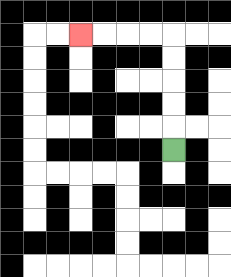{'start': '[7, 6]', 'end': '[3, 1]', 'path_directions': 'U,U,U,U,U,L,L,L,L', 'path_coordinates': '[[7, 6], [7, 5], [7, 4], [7, 3], [7, 2], [7, 1], [6, 1], [5, 1], [4, 1], [3, 1]]'}